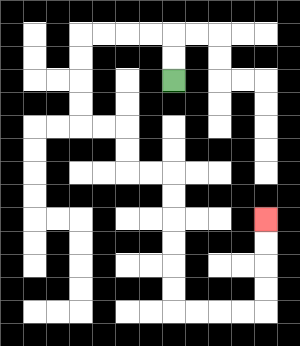{'start': '[7, 3]', 'end': '[11, 9]', 'path_directions': 'U,U,L,L,L,L,D,D,D,D,R,R,D,D,R,R,D,D,D,D,D,D,R,R,R,R,U,U,U,U', 'path_coordinates': '[[7, 3], [7, 2], [7, 1], [6, 1], [5, 1], [4, 1], [3, 1], [3, 2], [3, 3], [3, 4], [3, 5], [4, 5], [5, 5], [5, 6], [5, 7], [6, 7], [7, 7], [7, 8], [7, 9], [7, 10], [7, 11], [7, 12], [7, 13], [8, 13], [9, 13], [10, 13], [11, 13], [11, 12], [11, 11], [11, 10], [11, 9]]'}